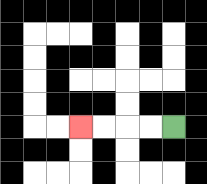{'start': '[7, 5]', 'end': '[3, 5]', 'path_directions': 'L,L,L,L', 'path_coordinates': '[[7, 5], [6, 5], [5, 5], [4, 5], [3, 5]]'}